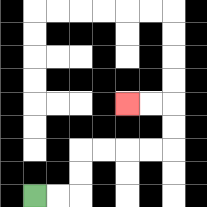{'start': '[1, 8]', 'end': '[5, 4]', 'path_directions': 'R,R,U,U,R,R,R,R,U,U,L,L', 'path_coordinates': '[[1, 8], [2, 8], [3, 8], [3, 7], [3, 6], [4, 6], [5, 6], [6, 6], [7, 6], [7, 5], [7, 4], [6, 4], [5, 4]]'}